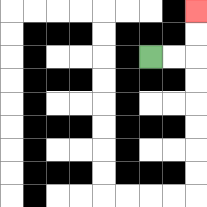{'start': '[6, 2]', 'end': '[8, 0]', 'path_directions': 'R,R,U,U', 'path_coordinates': '[[6, 2], [7, 2], [8, 2], [8, 1], [8, 0]]'}